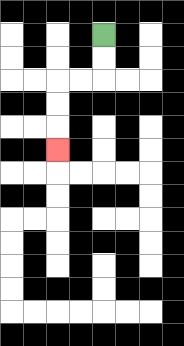{'start': '[4, 1]', 'end': '[2, 6]', 'path_directions': 'D,D,L,L,D,D,D', 'path_coordinates': '[[4, 1], [4, 2], [4, 3], [3, 3], [2, 3], [2, 4], [2, 5], [2, 6]]'}